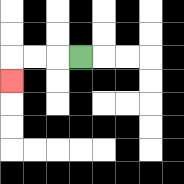{'start': '[3, 2]', 'end': '[0, 3]', 'path_directions': 'L,L,L,D', 'path_coordinates': '[[3, 2], [2, 2], [1, 2], [0, 2], [0, 3]]'}